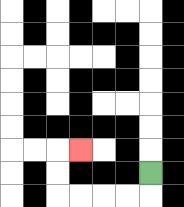{'start': '[6, 7]', 'end': '[3, 6]', 'path_directions': 'D,L,L,L,L,U,U,R', 'path_coordinates': '[[6, 7], [6, 8], [5, 8], [4, 8], [3, 8], [2, 8], [2, 7], [2, 6], [3, 6]]'}